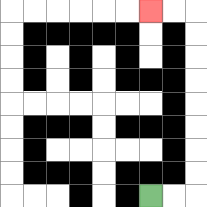{'start': '[6, 8]', 'end': '[6, 0]', 'path_directions': 'R,R,U,U,U,U,U,U,U,U,L,L', 'path_coordinates': '[[6, 8], [7, 8], [8, 8], [8, 7], [8, 6], [8, 5], [8, 4], [8, 3], [8, 2], [8, 1], [8, 0], [7, 0], [6, 0]]'}